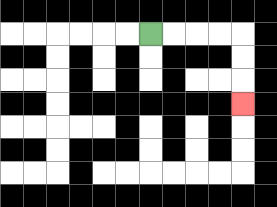{'start': '[6, 1]', 'end': '[10, 4]', 'path_directions': 'R,R,R,R,D,D,D', 'path_coordinates': '[[6, 1], [7, 1], [8, 1], [9, 1], [10, 1], [10, 2], [10, 3], [10, 4]]'}